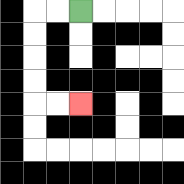{'start': '[3, 0]', 'end': '[3, 4]', 'path_directions': 'L,L,D,D,D,D,R,R', 'path_coordinates': '[[3, 0], [2, 0], [1, 0], [1, 1], [1, 2], [1, 3], [1, 4], [2, 4], [3, 4]]'}